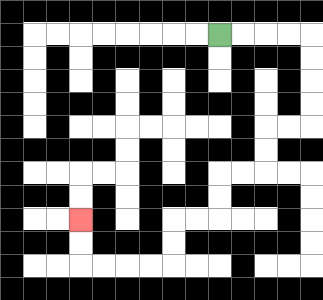{'start': '[9, 1]', 'end': '[3, 9]', 'path_directions': 'R,R,R,R,D,D,D,D,L,L,D,D,L,L,D,D,L,L,D,D,L,L,L,L,U,U', 'path_coordinates': '[[9, 1], [10, 1], [11, 1], [12, 1], [13, 1], [13, 2], [13, 3], [13, 4], [13, 5], [12, 5], [11, 5], [11, 6], [11, 7], [10, 7], [9, 7], [9, 8], [9, 9], [8, 9], [7, 9], [7, 10], [7, 11], [6, 11], [5, 11], [4, 11], [3, 11], [3, 10], [3, 9]]'}